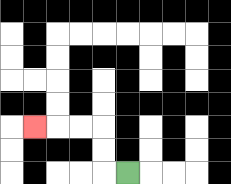{'start': '[5, 7]', 'end': '[1, 5]', 'path_directions': 'L,U,U,L,L,L', 'path_coordinates': '[[5, 7], [4, 7], [4, 6], [4, 5], [3, 5], [2, 5], [1, 5]]'}